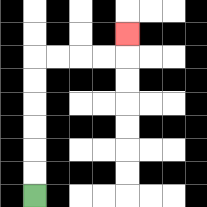{'start': '[1, 8]', 'end': '[5, 1]', 'path_directions': 'U,U,U,U,U,U,R,R,R,R,U', 'path_coordinates': '[[1, 8], [1, 7], [1, 6], [1, 5], [1, 4], [1, 3], [1, 2], [2, 2], [3, 2], [4, 2], [5, 2], [5, 1]]'}